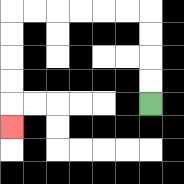{'start': '[6, 4]', 'end': '[0, 5]', 'path_directions': 'U,U,U,U,L,L,L,L,L,L,D,D,D,D,D', 'path_coordinates': '[[6, 4], [6, 3], [6, 2], [6, 1], [6, 0], [5, 0], [4, 0], [3, 0], [2, 0], [1, 0], [0, 0], [0, 1], [0, 2], [0, 3], [0, 4], [0, 5]]'}